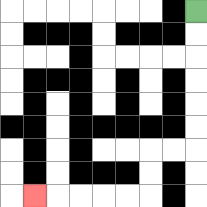{'start': '[8, 0]', 'end': '[1, 8]', 'path_directions': 'D,D,D,D,D,D,L,L,D,D,L,L,L,L,L', 'path_coordinates': '[[8, 0], [8, 1], [8, 2], [8, 3], [8, 4], [8, 5], [8, 6], [7, 6], [6, 6], [6, 7], [6, 8], [5, 8], [4, 8], [3, 8], [2, 8], [1, 8]]'}